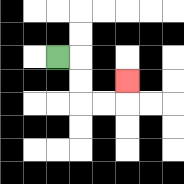{'start': '[2, 2]', 'end': '[5, 3]', 'path_directions': 'R,D,D,R,R,U', 'path_coordinates': '[[2, 2], [3, 2], [3, 3], [3, 4], [4, 4], [5, 4], [5, 3]]'}